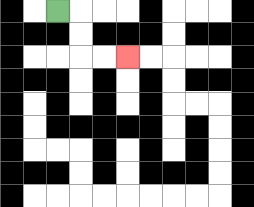{'start': '[2, 0]', 'end': '[5, 2]', 'path_directions': 'R,D,D,R,R', 'path_coordinates': '[[2, 0], [3, 0], [3, 1], [3, 2], [4, 2], [5, 2]]'}